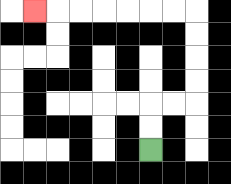{'start': '[6, 6]', 'end': '[1, 0]', 'path_directions': 'U,U,R,R,U,U,U,U,L,L,L,L,L,L,L', 'path_coordinates': '[[6, 6], [6, 5], [6, 4], [7, 4], [8, 4], [8, 3], [8, 2], [8, 1], [8, 0], [7, 0], [6, 0], [5, 0], [4, 0], [3, 0], [2, 0], [1, 0]]'}